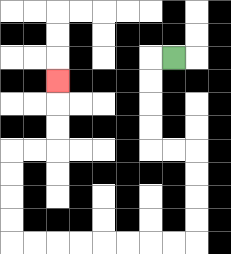{'start': '[7, 2]', 'end': '[2, 3]', 'path_directions': 'L,D,D,D,D,R,R,D,D,D,D,L,L,L,L,L,L,L,L,U,U,U,U,R,R,U,U,U', 'path_coordinates': '[[7, 2], [6, 2], [6, 3], [6, 4], [6, 5], [6, 6], [7, 6], [8, 6], [8, 7], [8, 8], [8, 9], [8, 10], [7, 10], [6, 10], [5, 10], [4, 10], [3, 10], [2, 10], [1, 10], [0, 10], [0, 9], [0, 8], [0, 7], [0, 6], [1, 6], [2, 6], [2, 5], [2, 4], [2, 3]]'}